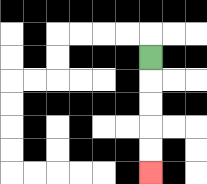{'start': '[6, 2]', 'end': '[6, 7]', 'path_directions': 'D,D,D,D,D', 'path_coordinates': '[[6, 2], [6, 3], [6, 4], [6, 5], [6, 6], [6, 7]]'}